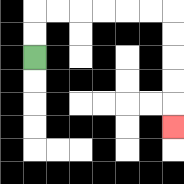{'start': '[1, 2]', 'end': '[7, 5]', 'path_directions': 'U,U,R,R,R,R,R,R,D,D,D,D,D', 'path_coordinates': '[[1, 2], [1, 1], [1, 0], [2, 0], [3, 0], [4, 0], [5, 0], [6, 0], [7, 0], [7, 1], [7, 2], [7, 3], [7, 4], [7, 5]]'}